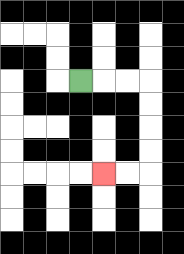{'start': '[3, 3]', 'end': '[4, 7]', 'path_directions': 'R,R,R,D,D,D,D,L,L', 'path_coordinates': '[[3, 3], [4, 3], [5, 3], [6, 3], [6, 4], [6, 5], [6, 6], [6, 7], [5, 7], [4, 7]]'}